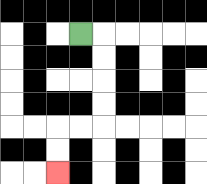{'start': '[3, 1]', 'end': '[2, 7]', 'path_directions': 'R,D,D,D,D,L,L,D,D', 'path_coordinates': '[[3, 1], [4, 1], [4, 2], [4, 3], [4, 4], [4, 5], [3, 5], [2, 5], [2, 6], [2, 7]]'}